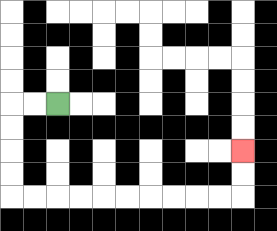{'start': '[2, 4]', 'end': '[10, 6]', 'path_directions': 'L,L,D,D,D,D,R,R,R,R,R,R,R,R,R,R,U,U', 'path_coordinates': '[[2, 4], [1, 4], [0, 4], [0, 5], [0, 6], [0, 7], [0, 8], [1, 8], [2, 8], [3, 8], [4, 8], [5, 8], [6, 8], [7, 8], [8, 8], [9, 8], [10, 8], [10, 7], [10, 6]]'}